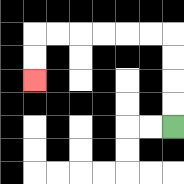{'start': '[7, 5]', 'end': '[1, 3]', 'path_directions': 'U,U,U,U,L,L,L,L,L,L,D,D', 'path_coordinates': '[[7, 5], [7, 4], [7, 3], [7, 2], [7, 1], [6, 1], [5, 1], [4, 1], [3, 1], [2, 1], [1, 1], [1, 2], [1, 3]]'}